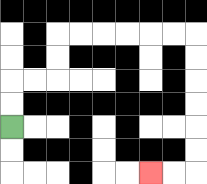{'start': '[0, 5]', 'end': '[6, 7]', 'path_directions': 'U,U,R,R,U,U,R,R,R,R,R,R,D,D,D,D,D,D,L,L', 'path_coordinates': '[[0, 5], [0, 4], [0, 3], [1, 3], [2, 3], [2, 2], [2, 1], [3, 1], [4, 1], [5, 1], [6, 1], [7, 1], [8, 1], [8, 2], [8, 3], [8, 4], [8, 5], [8, 6], [8, 7], [7, 7], [6, 7]]'}